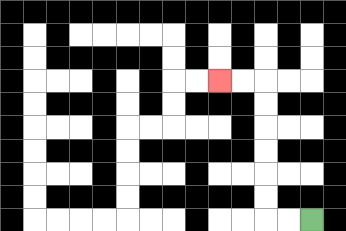{'start': '[13, 9]', 'end': '[9, 3]', 'path_directions': 'L,L,U,U,U,U,U,U,L,L', 'path_coordinates': '[[13, 9], [12, 9], [11, 9], [11, 8], [11, 7], [11, 6], [11, 5], [11, 4], [11, 3], [10, 3], [9, 3]]'}